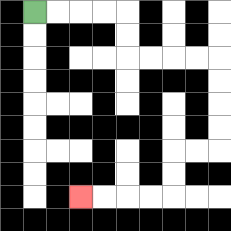{'start': '[1, 0]', 'end': '[3, 8]', 'path_directions': 'R,R,R,R,D,D,R,R,R,R,D,D,D,D,L,L,D,D,L,L,L,L', 'path_coordinates': '[[1, 0], [2, 0], [3, 0], [4, 0], [5, 0], [5, 1], [5, 2], [6, 2], [7, 2], [8, 2], [9, 2], [9, 3], [9, 4], [9, 5], [9, 6], [8, 6], [7, 6], [7, 7], [7, 8], [6, 8], [5, 8], [4, 8], [3, 8]]'}